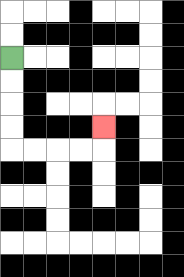{'start': '[0, 2]', 'end': '[4, 5]', 'path_directions': 'D,D,D,D,R,R,R,R,U', 'path_coordinates': '[[0, 2], [0, 3], [0, 4], [0, 5], [0, 6], [1, 6], [2, 6], [3, 6], [4, 6], [4, 5]]'}